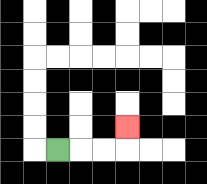{'start': '[2, 6]', 'end': '[5, 5]', 'path_directions': 'R,R,R,U', 'path_coordinates': '[[2, 6], [3, 6], [4, 6], [5, 6], [5, 5]]'}